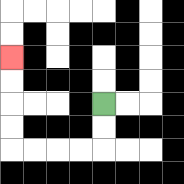{'start': '[4, 4]', 'end': '[0, 2]', 'path_directions': 'D,D,L,L,L,L,U,U,U,U', 'path_coordinates': '[[4, 4], [4, 5], [4, 6], [3, 6], [2, 6], [1, 6], [0, 6], [0, 5], [0, 4], [0, 3], [0, 2]]'}